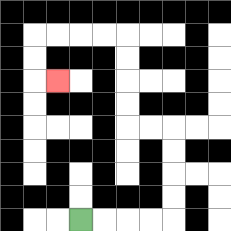{'start': '[3, 9]', 'end': '[2, 3]', 'path_directions': 'R,R,R,R,U,U,U,U,L,L,U,U,U,U,L,L,L,L,D,D,R', 'path_coordinates': '[[3, 9], [4, 9], [5, 9], [6, 9], [7, 9], [7, 8], [7, 7], [7, 6], [7, 5], [6, 5], [5, 5], [5, 4], [5, 3], [5, 2], [5, 1], [4, 1], [3, 1], [2, 1], [1, 1], [1, 2], [1, 3], [2, 3]]'}